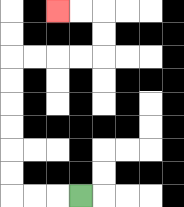{'start': '[3, 8]', 'end': '[2, 0]', 'path_directions': 'L,L,L,U,U,U,U,U,U,R,R,R,R,U,U,L,L', 'path_coordinates': '[[3, 8], [2, 8], [1, 8], [0, 8], [0, 7], [0, 6], [0, 5], [0, 4], [0, 3], [0, 2], [1, 2], [2, 2], [3, 2], [4, 2], [4, 1], [4, 0], [3, 0], [2, 0]]'}